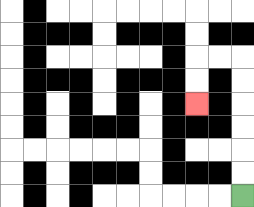{'start': '[10, 8]', 'end': '[8, 4]', 'path_directions': 'U,U,U,U,U,U,L,L,D,D', 'path_coordinates': '[[10, 8], [10, 7], [10, 6], [10, 5], [10, 4], [10, 3], [10, 2], [9, 2], [8, 2], [8, 3], [8, 4]]'}